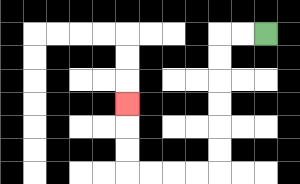{'start': '[11, 1]', 'end': '[5, 4]', 'path_directions': 'L,L,D,D,D,D,D,D,L,L,L,L,U,U,U', 'path_coordinates': '[[11, 1], [10, 1], [9, 1], [9, 2], [9, 3], [9, 4], [9, 5], [9, 6], [9, 7], [8, 7], [7, 7], [6, 7], [5, 7], [5, 6], [5, 5], [5, 4]]'}